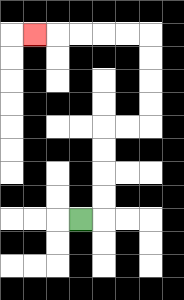{'start': '[3, 9]', 'end': '[1, 1]', 'path_directions': 'R,U,U,U,U,R,R,U,U,U,U,L,L,L,L,L', 'path_coordinates': '[[3, 9], [4, 9], [4, 8], [4, 7], [4, 6], [4, 5], [5, 5], [6, 5], [6, 4], [6, 3], [6, 2], [6, 1], [5, 1], [4, 1], [3, 1], [2, 1], [1, 1]]'}